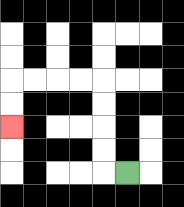{'start': '[5, 7]', 'end': '[0, 5]', 'path_directions': 'L,U,U,U,U,L,L,L,L,D,D', 'path_coordinates': '[[5, 7], [4, 7], [4, 6], [4, 5], [4, 4], [4, 3], [3, 3], [2, 3], [1, 3], [0, 3], [0, 4], [0, 5]]'}